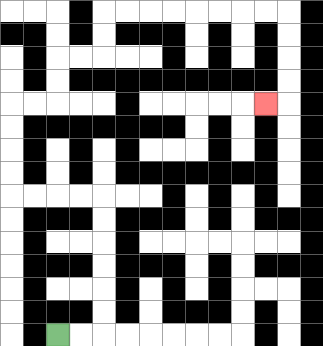{'start': '[2, 14]', 'end': '[11, 4]', 'path_directions': 'R,R,U,U,U,U,U,U,L,L,L,L,U,U,U,U,R,R,U,U,R,R,U,U,R,R,R,R,R,R,R,R,D,D,D,D,L', 'path_coordinates': '[[2, 14], [3, 14], [4, 14], [4, 13], [4, 12], [4, 11], [4, 10], [4, 9], [4, 8], [3, 8], [2, 8], [1, 8], [0, 8], [0, 7], [0, 6], [0, 5], [0, 4], [1, 4], [2, 4], [2, 3], [2, 2], [3, 2], [4, 2], [4, 1], [4, 0], [5, 0], [6, 0], [7, 0], [8, 0], [9, 0], [10, 0], [11, 0], [12, 0], [12, 1], [12, 2], [12, 3], [12, 4], [11, 4]]'}